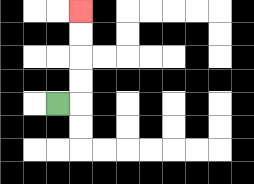{'start': '[2, 4]', 'end': '[3, 0]', 'path_directions': 'R,U,U,U,U', 'path_coordinates': '[[2, 4], [3, 4], [3, 3], [3, 2], [3, 1], [3, 0]]'}